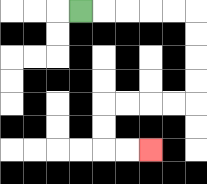{'start': '[3, 0]', 'end': '[6, 6]', 'path_directions': 'R,R,R,R,R,D,D,D,D,L,L,L,L,D,D,R,R', 'path_coordinates': '[[3, 0], [4, 0], [5, 0], [6, 0], [7, 0], [8, 0], [8, 1], [8, 2], [8, 3], [8, 4], [7, 4], [6, 4], [5, 4], [4, 4], [4, 5], [4, 6], [5, 6], [6, 6]]'}